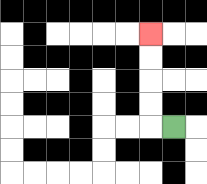{'start': '[7, 5]', 'end': '[6, 1]', 'path_directions': 'L,U,U,U,U', 'path_coordinates': '[[7, 5], [6, 5], [6, 4], [6, 3], [6, 2], [6, 1]]'}